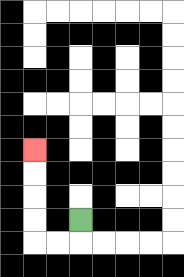{'start': '[3, 9]', 'end': '[1, 6]', 'path_directions': 'D,L,L,U,U,U,U', 'path_coordinates': '[[3, 9], [3, 10], [2, 10], [1, 10], [1, 9], [1, 8], [1, 7], [1, 6]]'}